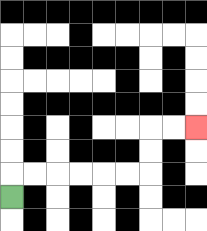{'start': '[0, 8]', 'end': '[8, 5]', 'path_directions': 'U,R,R,R,R,R,R,U,U,R,R', 'path_coordinates': '[[0, 8], [0, 7], [1, 7], [2, 7], [3, 7], [4, 7], [5, 7], [6, 7], [6, 6], [6, 5], [7, 5], [8, 5]]'}